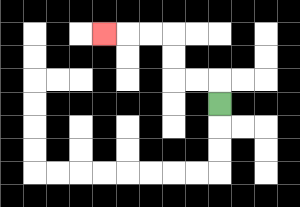{'start': '[9, 4]', 'end': '[4, 1]', 'path_directions': 'U,L,L,U,U,L,L,L', 'path_coordinates': '[[9, 4], [9, 3], [8, 3], [7, 3], [7, 2], [7, 1], [6, 1], [5, 1], [4, 1]]'}